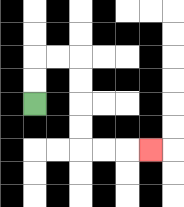{'start': '[1, 4]', 'end': '[6, 6]', 'path_directions': 'U,U,R,R,D,D,D,D,R,R,R', 'path_coordinates': '[[1, 4], [1, 3], [1, 2], [2, 2], [3, 2], [3, 3], [3, 4], [3, 5], [3, 6], [4, 6], [5, 6], [6, 6]]'}